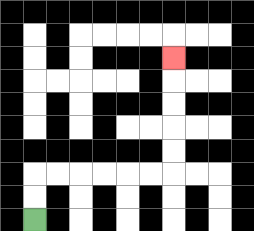{'start': '[1, 9]', 'end': '[7, 2]', 'path_directions': 'U,U,R,R,R,R,R,R,U,U,U,U,U', 'path_coordinates': '[[1, 9], [1, 8], [1, 7], [2, 7], [3, 7], [4, 7], [5, 7], [6, 7], [7, 7], [7, 6], [7, 5], [7, 4], [7, 3], [7, 2]]'}